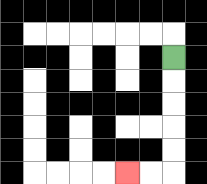{'start': '[7, 2]', 'end': '[5, 7]', 'path_directions': 'D,D,D,D,D,L,L', 'path_coordinates': '[[7, 2], [7, 3], [7, 4], [7, 5], [7, 6], [7, 7], [6, 7], [5, 7]]'}